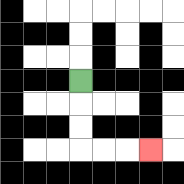{'start': '[3, 3]', 'end': '[6, 6]', 'path_directions': 'D,D,D,R,R,R', 'path_coordinates': '[[3, 3], [3, 4], [3, 5], [3, 6], [4, 6], [5, 6], [6, 6]]'}